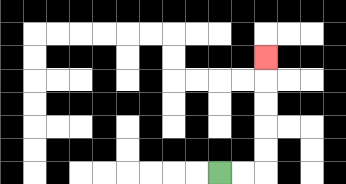{'start': '[9, 7]', 'end': '[11, 2]', 'path_directions': 'R,R,U,U,U,U,U', 'path_coordinates': '[[9, 7], [10, 7], [11, 7], [11, 6], [11, 5], [11, 4], [11, 3], [11, 2]]'}